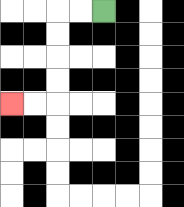{'start': '[4, 0]', 'end': '[0, 4]', 'path_directions': 'L,L,D,D,D,D,L,L', 'path_coordinates': '[[4, 0], [3, 0], [2, 0], [2, 1], [2, 2], [2, 3], [2, 4], [1, 4], [0, 4]]'}